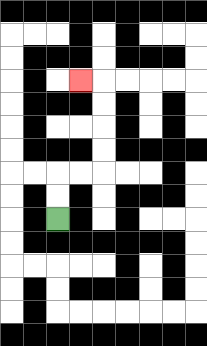{'start': '[2, 9]', 'end': '[3, 3]', 'path_directions': 'U,U,R,R,U,U,U,U,L', 'path_coordinates': '[[2, 9], [2, 8], [2, 7], [3, 7], [4, 7], [4, 6], [4, 5], [4, 4], [4, 3], [3, 3]]'}